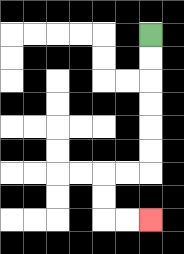{'start': '[6, 1]', 'end': '[6, 9]', 'path_directions': 'D,D,D,D,D,D,L,L,D,D,R,R', 'path_coordinates': '[[6, 1], [6, 2], [6, 3], [6, 4], [6, 5], [6, 6], [6, 7], [5, 7], [4, 7], [4, 8], [4, 9], [5, 9], [6, 9]]'}